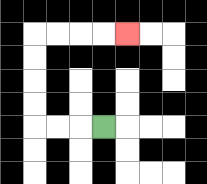{'start': '[4, 5]', 'end': '[5, 1]', 'path_directions': 'L,L,L,U,U,U,U,R,R,R,R', 'path_coordinates': '[[4, 5], [3, 5], [2, 5], [1, 5], [1, 4], [1, 3], [1, 2], [1, 1], [2, 1], [3, 1], [4, 1], [5, 1]]'}